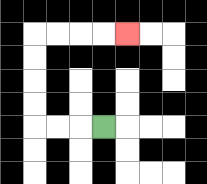{'start': '[4, 5]', 'end': '[5, 1]', 'path_directions': 'L,L,L,U,U,U,U,R,R,R,R', 'path_coordinates': '[[4, 5], [3, 5], [2, 5], [1, 5], [1, 4], [1, 3], [1, 2], [1, 1], [2, 1], [3, 1], [4, 1], [5, 1]]'}